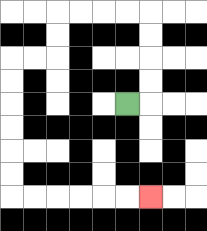{'start': '[5, 4]', 'end': '[6, 8]', 'path_directions': 'R,U,U,U,U,L,L,L,L,D,D,L,L,D,D,D,D,D,D,R,R,R,R,R,R', 'path_coordinates': '[[5, 4], [6, 4], [6, 3], [6, 2], [6, 1], [6, 0], [5, 0], [4, 0], [3, 0], [2, 0], [2, 1], [2, 2], [1, 2], [0, 2], [0, 3], [0, 4], [0, 5], [0, 6], [0, 7], [0, 8], [1, 8], [2, 8], [3, 8], [4, 8], [5, 8], [6, 8]]'}